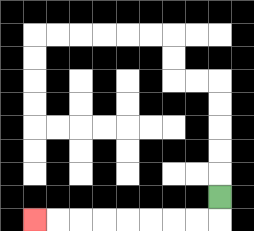{'start': '[9, 8]', 'end': '[1, 9]', 'path_directions': 'D,L,L,L,L,L,L,L,L', 'path_coordinates': '[[9, 8], [9, 9], [8, 9], [7, 9], [6, 9], [5, 9], [4, 9], [3, 9], [2, 9], [1, 9]]'}